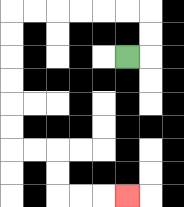{'start': '[5, 2]', 'end': '[5, 8]', 'path_directions': 'R,U,U,L,L,L,L,L,L,D,D,D,D,D,D,R,R,D,D,R,R,R', 'path_coordinates': '[[5, 2], [6, 2], [6, 1], [6, 0], [5, 0], [4, 0], [3, 0], [2, 0], [1, 0], [0, 0], [0, 1], [0, 2], [0, 3], [0, 4], [0, 5], [0, 6], [1, 6], [2, 6], [2, 7], [2, 8], [3, 8], [4, 8], [5, 8]]'}